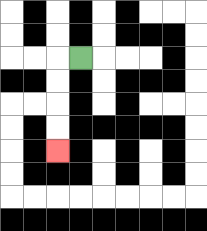{'start': '[3, 2]', 'end': '[2, 6]', 'path_directions': 'L,D,D,D,D', 'path_coordinates': '[[3, 2], [2, 2], [2, 3], [2, 4], [2, 5], [2, 6]]'}